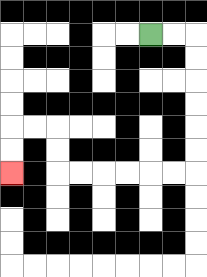{'start': '[6, 1]', 'end': '[0, 7]', 'path_directions': 'R,R,D,D,D,D,D,D,L,L,L,L,L,L,U,U,L,L,D,D', 'path_coordinates': '[[6, 1], [7, 1], [8, 1], [8, 2], [8, 3], [8, 4], [8, 5], [8, 6], [8, 7], [7, 7], [6, 7], [5, 7], [4, 7], [3, 7], [2, 7], [2, 6], [2, 5], [1, 5], [0, 5], [0, 6], [0, 7]]'}